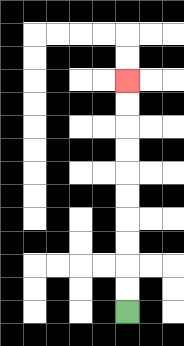{'start': '[5, 13]', 'end': '[5, 3]', 'path_directions': 'U,U,U,U,U,U,U,U,U,U', 'path_coordinates': '[[5, 13], [5, 12], [5, 11], [5, 10], [5, 9], [5, 8], [5, 7], [5, 6], [5, 5], [5, 4], [5, 3]]'}